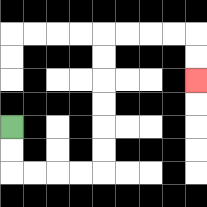{'start': '[0, 5]', 'end': '[8, 3]', 'path_directions': 'D,D,R,R,R,R,U,U,U,U,U,U,R,R,R,R,D,D', 'path_coordinates': '[[0, 5], [0, 6], [0, 7], [1, 7], [2, 7], [3, 7], [4, 7], [4, 6], [4, 5], [4, 4], [4, 3], [4, 2], [4, 1], [5, 1], [6, 1], [7, 1], [8, 1], [8, 2], [8, 3]]'}